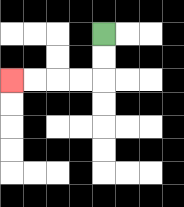{'start': '[4, 1]', 'end': '[0, 3]', 'path_directions': 'D,D,L,L,L,L', 'path_coordinates': '[[4, 1], [4, 2], [4, 3], [3, 3], [2, 3], [1, 3], [0, 3]]'}